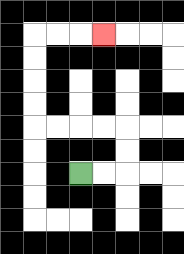{'start': '[3, 7]', 'end': '[4, 1]', 'path_directions': 'R,R,U,U,L,L,L,L,U,U,U,U,R,R,R', 'path_coordinates': '[[3, 7], [4, 7], [5, 7], [5, 6], [5, 5], [4, 5], [3, 5], [2, 5], [1, 5], [1, 4], [1, 3], [1, 2], [1, 1], [2, 1], [3, 1], [4, 1]]'}